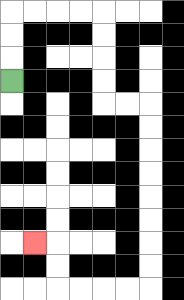{'start': '[0, 3]', 'end': '[1, 10]', 'path_directions': 'U,U,U,R,R,R,R,D,D,D,D,R,R,D,D,D,D,D,D,D,D,L,L,L,L,U,U,L', 'path_coordinates': '[[0, 3], [0, 2], [0, 1], [0, 0], [1, 0], [2, 0], [3, 0], [4, 0], [4, 1], [4, 2], [4, 3], [4, 4], [5, 4], [6, 4], [6, 5], [6, 6], [6, 7], [6, 8], [6, 9], [6, 10], [6, 11], [6, 12], [5, 12], [4, 12], [3, 12], [2, 12], [2, 11], [2, 10], [1, 10]]'}